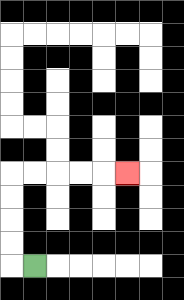{'start': '[1, 11]', 'end': '[5, 7]', 'path_directions': 'L,U,U,U,U,R,R,R,R,R', 'path_coordinates': '[[1, 11], [0, 11], [0, 10], [0, 9], [0, 8], [0, 7], [1, 7], [2, 7], [3, 7], [4, 7], [5, 7]]'}